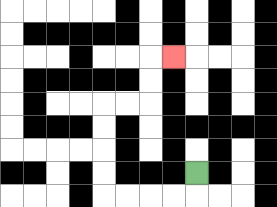{'start': '[8, 7]', 'end': '[7, 2]', 'path_directions': 'D,L,L,L,L,U,U,U,U,R,R,U,U,R', 'path_coordinates': '[[8, 7], [8, 8], [7, 8], [6, 8], [5, 8], [4, 8], [4, 7], [4, 6], [4, 5], [4, 4], [5, 4], [6, 4], [6, 3], [6, 2], [7, 2]]'}